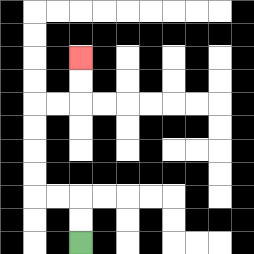{'start': '[3, 10]', 'end': '[3, 2]', 'path_directions': 'U,U,L,L,U,U,U,U,R,R,U,U', 'path_coordinates': '[[3, 10], [3, 9], [3, 8], [2, 8], [1, 8], [1, 7], [1, 6], [1, 5], [1, 4], [2, 4], [3, 4], [3, 3], [3, 2]]'}